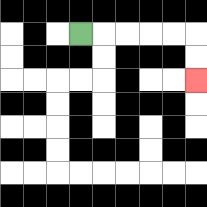{'start': '[3, 1]', 'end': '[8, 3]', 'path_directions': 'R,R,R,R,R,D,D', 'path_coordinates': '[[3, 1], [4, 1], [5, 1], [6, 1], [7, 1], [8, 1], [8, 2], [8, 3]]'}